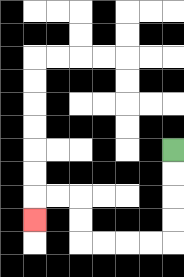{'start': '[7, 6]', 'end': '[1, 9]', 'path_directions': 'D,D,D,D,L,L,L,L,U,U,L,L,D', 'path_coordinates': '[[7, 6], [7, 7], [7, 8], [7, 9], [7, 10], [6, 10], [5, 10], [4, 10], [3, 10], [3, 9], [3, 8], [2, 8], [1, 8], [1, 9]]'}